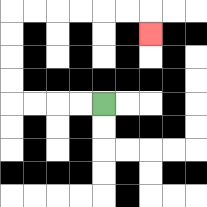{'start': '[4, 4]', 'end': '[6, 1]', 'path_directions': 'L,L,L,L,U,U,U,U,R,R,R,R,R,R,D', 'path_coordinates': '[[4, 4], [3, 4], [2, 4], [1, 4], [0, 4], [0, 3], [0, 2], [0, 1], [0, 0], [1, 0], [2, 0], [3, 0], [4, 0], [5, 0], [6, 0], [6, 1]]'}